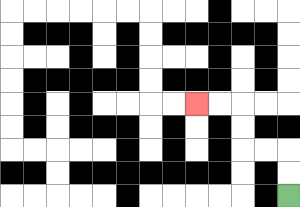{'start': '[12, 8]', 'end': '[8, 4]', 'path_directions': 'U,U,L,L,U,U,L,L', 'path_coordinates': '[[12, 8], [12, 7], [12, 6], [11, 6], [10, 6], [10, 5], [10, 4], [9, 4], [8, 4]]'}